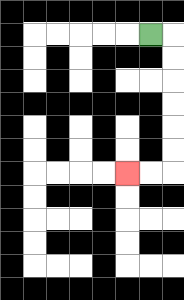{'start': '[6, 1]', 'end': '[5, 7]', 'path_directions': 'R,D,D,D,D,D,D,L,L', 'path_coordinates': '[[6, 1], [7, 1], [7, 2], [7, 3], [7, 4], [7, 5], [7, 6], [7, 7], [6, 7], [5, 7]]'}